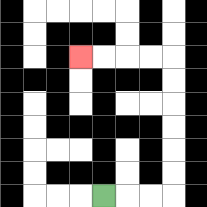{'start': '[4, 8]', 'end': '[3, 2]', 'path_directions': 'R,R,R,U,U,U,U,U,U,L,L,L,L', 'path_coordinates': '[[4, 8], [5, 8], [6, 8], [7, 8], [7, 7], [7, 6], [7, 5], [7, 4], [7, 3], [7, 2], [6, 2], [5, 2], [4, 2], [3, 2]]'}